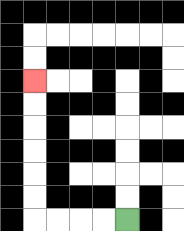{'start': '[5, 9]', 'end': '[1, 3]', 'path_directions': 'L,L,L,L,U,U,U,U,U,U', 'path_coordinates': '[[5, 9], [4, 9], [3, 9], [2, 9], [1, 9], [1, 8], [1, 7], [1, 6], [1, 5], [1, 4], [1, 3]]'}